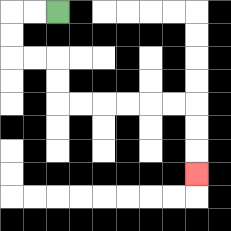{'start': '[2, 0]', 'end': '[8, 7]', 'path_directions': 'L,L,D,D,R,R,D,D,R,R,R,R,R,R,D,D,D', 'path_coordinates': '[[2, 0], [1, 0], [0, 0], [0, 1], [0, 2], [1, 2], [2, 2], [2, 3], [2, 4], [3, 4], [4, 4], [5, 4], [6, 4], [7, 4], [8, 4], [8, 5], [8, 6], [8, 7]]'}